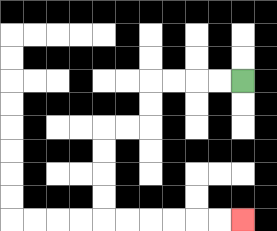{'start': '[10, 3]', 'end': '[10, 9]', 'path_directions': 'L,L,L,L,D,D,L,L,D,D,D,D,R,R,R,R,R,R', 'path_coordinates': '[[10, 3], [9, 3], [8, 3], [7, 3], [6, 3], [6, 4], [6, 5], [5, 5], [4, 5], [4, 6], [4, 7], [4, 8], [4, 9], [5, 9], [6, 9], [7, 9], [8, 9], [9, 9], [10, 9]]'}